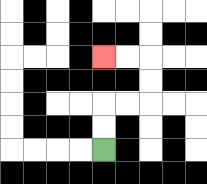{'start': '[4, 6]', 'end': '[4, 2]', 'path_directions': 'U,U,R,R,U,U,L,L', 'path_coordinates': '[[4, 6], [4, 5], [4, 4], [5, 4], [6, 4], [6, 3], [6, 2], [5, 2], [4, 2]]'}